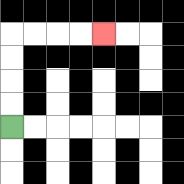{'start': '[0, 5]', 'end': '[4, 1]', 'path_directions': 'U,U,U,U,R,R,R,R', 'path_coordinates': '[[0, 5], [0, 4], [0, 3], [0, 2], [0, 1], [1, 1], [2, 1], [3, 1], [4, 1]]'}